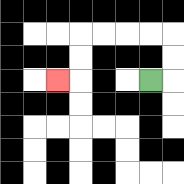{'start': '[6, 3]', 'end': '[2, 3]', 'path_directions': 'R,U,U,L,L,L,L,D,D,L', 'path_coordinates': '[[6, 3], [7, 3], [7, 2], [7, 1], [6, 1], [5, 1], [4, 1], [3, 1], [3, 2], [3, 3], [2, 3]]'}